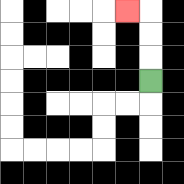{'start': '[6, 3]', 'end': '[5, 0]', 'path_directions': 'U,U,U,L', 'path_coordinates': '[[6, 3], [6, 2], [6, 1], [6, 0], [5, 0]]'}